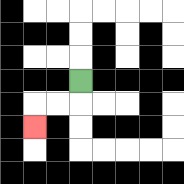{'start': '[3, 3]', 'end': '[1, 5]', 'path_directions': 'D,L,L,D', 'path_coordinates': '[[3, 3], [3, 4], [2, 4], [1, 4], [1, 5]]'}